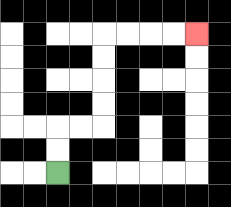{'start': '[2, 7]', 'end': '[8, 1]', 'path_directions': 'U,U,R,R,U,U,U,U,R,R,R,R', 'path_coordinates': '[[2, 7], [2, 6], [2, 5], [3, 5], [4, 5], [4, 4], [4, 3], [4, 2], [4, 1], [5, 1], [6, 1], [7, 1], [8, 1]]'}